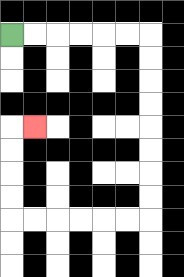{'start': '[0, 1]', 'end': '[1, 5]', 'path_directions': 'R,R,R,R,R,R,D,D,D,D,D,D,D,D,L,L,L,L,L,L,U,U,U,U,R', 'path_coordinates': '[[0, 1], [1, 1], [2, 1], [3, 1], [4, 1], [5, 1], [6, 1], [6, 2], [6, 3], [6, 4], [6, 5], [6, 6], [6, 7], [6, 8], [6, 9], [5, 9], [4, 9], [3, 9], [2, 9], [1, 9], [0, 9], [0, 8], [0, 7], [0, 6], [0, 5], [1, 5]]'}